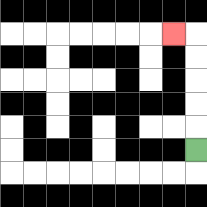{'start': '[8, 6]', 'end': '[7, 1]', 'path_directions': 'U,U,U,U,U,L', 'path_coordinates': '[[8, 6], [8, 5], [8, 4], [8, 3], [8, 2], [8, 1], [7, 1]]'}